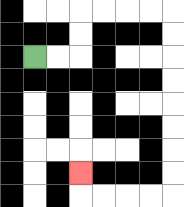{'start': '[1, 2]', 'end': '[3, 7]', 'path_directions': 'R,R,U,U,R,R,R,R,D,D,D,D,D,D,D,D,L,L,L,L,U', 'path_coordinates': '[[1, 2], [2, 2], [3, 2], [3, 1], [3, 0], [4, 0], [5, 0], [6, 0], [7, 0], [7, 1], [7, 2], [7, 3], [7, 4], [7, 5], [7, 6], [7, 7], [7, 8], [6, 8], [5, 8], [4, 8], [3, 8], [3, 7]]'}